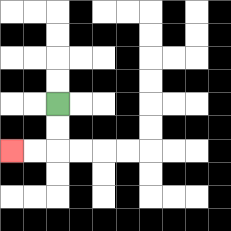{'start': '[2, 4]', 'end': '[0, 6]', 'path_directions': 'D,D,L,L', 'path_coordinates': '[[2, 4], [2, 5], [2, 6], [1, 6], [0, 6]]'}